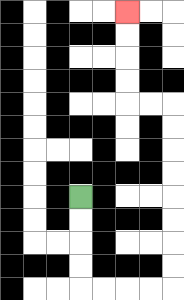{'start': '[3, 8]', 'end': '[5, 0]', 'path_directions': 'D,D,D,D,R,R,R,R,U,U,U,U,U,U,U,U,L,L,U,U,U,U', 'path_coordinates': '[[3, 8], [3, 9], [3, 10], [3, 11], [3, 12], [4, 12], [5, 12], [6, 12], [7, 12], [7, 11], [7, 10], [7, 9], [7, 8], [7, 7], [7, 6], [7, 5], [7, 4], [6, 4], [5, 4], [5, 3], [5, 2], [5, 1], [5, 0]]'}